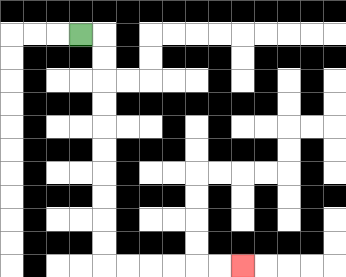{'start': '[3, 1]', 'end': '[10, 11]', 'path_directions': 'R,D,D,D,D,D,D,D,D,D,D,R,R,R,R,R,R', 'path_coordinates': '[[3, 1], [4, 1], [4, 2], [4, 3], [4, 4], [4, 5], [4, 6], [4, 7], [4, 8], [4, 9], [4, 10], [4, 11], [5, 11], [6, 11], [7, 11], [8, 11], [9, 11], [10, 11]]'}